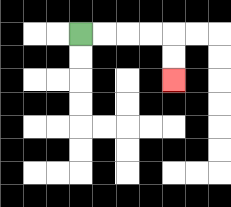{'start': '[3, 1]', 'end': '[7, 3]', 'path_directions': 'R,R,R,R,D,D', 'path_coordinates': '[[3, 1], [4, 1], [5, 1], [6, 1], [7, 1], [7, 2], [7, 3]]'}